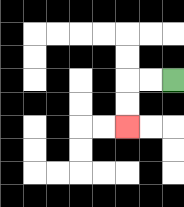{'start': '[7, 3]', 'end': '[5, 5]', 'path_directions': 'L,L,D,D', 'path_coordinates': '[[7, 3], [6, 3], [5, 3], [5, 4], [5, 5]]'}